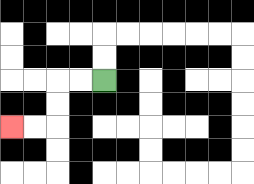{'start': '[4, 3]', 'end': '[0, 5]', 'path_directions': 'L,L,D,D,L,L', 'path_coordinates': '[[4, 3], [3, 3], [2, 3], [2, 4], [2, 5], [1, 5], [0, 5]]'}